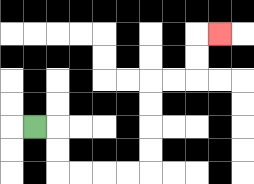{'start': '[1, 5]', 'end': '[9, 1]', 'path_directions': 'R,D,D,R,R,R,R,U,U,U,U,R,R,U,U,R', 'path_coordinates': '[[1, 5], [2, 5], [2, 6], [2, 7], [3, 7], [4, 7], [5, 7], [6, 7], [6, 6], [6, 5], [6, 4], [6, 3], [7, 3], [8, 3], [8, 2], [8, 1], [9, 1]]'}